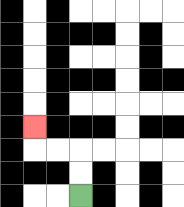{'start': '[3, 8]', 'end': '[1, 5]', 'path_directions': 'U,U,L,L,U', 'path_coordinates': '[[3, 8], [3, 7], [3, 6], [2, 6], [1, 6], [1, 5]]'}